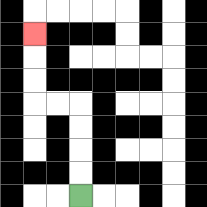{'start': '[3, 8]', 'end': '[1, 1]', 'path_directions': 'U,U,U,U,L,L,U,U,U', 'path_coordinates': '[[3, 8], [3, 7], [3, 6], [3, 5], [3, 4], [2, 4], [1, 4], [1, 3], [1, 2], [1, 1]]'}